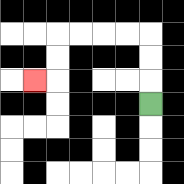{'start': '[6, 4]', 'end': '[1, 3]', 'path_directions': 'U,U,U,L,L,L,L,D,D,L', 'path_coordinates': '[[6, 4], [6, 3], [6, 2], [6, 1], [5, 1], [4, 1], [3, 1], [2, 1], [2, 2], [2, 3], [1, 3]]'}